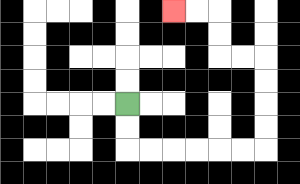{'start': '[5, 4]', 'end': '[7, 0]', 'path_directions': 'D,D,R,R,R,R,R,R,U,U,U,U,L,L,U,U,L,L', 'path_coordinates': '[[5, 4], [5, 5], [5, 6], [6, 6], [7, 6], [8, 6], [9, 6], [10, 6], [11, 6], [11, 5], [11, 4], [11, 3], [11, 2], [10, 2], [9, 2], [9, 1], [9, 0], [8, 0], [7, 0]]'}